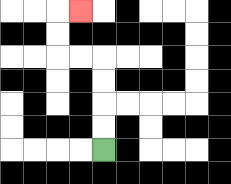{'start': '[4, 6]', 'end': '[3, 0]', 'path_directions': 'U,U,U,U,L,L,U,U,R', 'path_coordinates': '[[4, 6], [4, 5], [4, 4], [4, 3], [4, 2], [3, 2], [2, 2], [2, 1], [2, 0], [3, 0]]'}